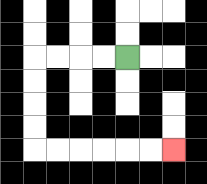{'start': '[5, 2]', 'end': '[7, 6]', 'path_directions': 'L,L,L,L,D,D,D,D,R,R,R,R,R,R', 'path_coordinates': '[[5, 2], [4, 2], [3, 2], [2, 2], [1, 2], [1, 3], [1, 4], [1, 5], [1, 6], [2, 6], [3, 6], [4, 6], [5, 6], [6, 6], [7, 6]]'}